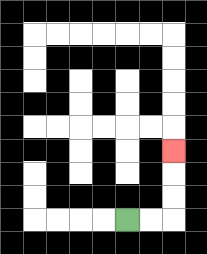{'start': '[5, 9]', 'end': '[7, 6]', 'path_directions': 'R,R,U,U,U', 'path_coordinates': '[[5, 9], [6, 9], [7, 9], [7, 8], [7, 7], [7, 6]]'}